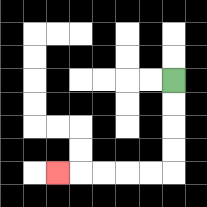{'start': '[7, 3]', 'end': '[2, 7]', 'path_directions': 'D,D,D,D,L,L,L,L,L', 'path_coordinates': '[[7, 3], [7, 4], [7, 5], [7, 6], [7, 7], [6, 7], [5, 7], [4, 7], [3, 7], [2, 7]]'}